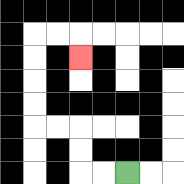{'start': '[5, 7]', 'end': '[3, 2]', 'path_directions': 'L,L,U,U,L,L,U,U,U,U,R,R,D', 'path_coordinates': '[[5, 7], [4, 7], [3, 7], [3, 6], [3, 5], [2, 5], [1, 5], [1, 4], [1, 3], [1, 2], [1, 1], [2, 1], [3, 1], [3, 2]]'}